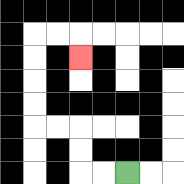{'start': '[5, 7]', 'end': '[3, 2]', 'path_directions': 'L,L,U,U,L,L,U,U,U,U,R,R,D', 'path_coordinates': '[[5, 7], [4, 7], [3, 7], [3, 6], [3, 5], [2, 5], [1, 5], [1, 4], [1, 3], [1, 2], [1, 1], [2, 1], [3, 1], [3, 2]]'}